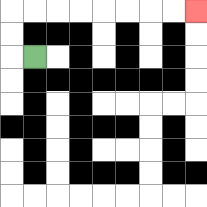{'start': '[1, 2]', 'end': '[8, 0]', 'path_directions': 'L,U,U,R,R,R,R,R,R,R,R', 'path_coordinates': '[[1, 2], [0, 2], [0, 1], [0, 0], [1, 0], [2, 0], [3, 0], [4, 0], [5, 0], [6, 0], [7, 0], [8, 0]]'}